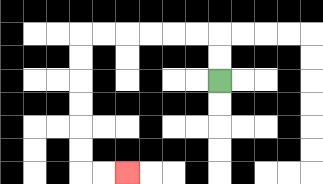{'start': '[9, 3]', 'end': '[5, 7]', 'path_directions': 'U,U,L,L,L,L,L,L,D,D,D,D,D,D,R,R', 'path_coordinates': '[[9, 3], [9, 2], [9, 1], [8, 1], [7, 1], [6, 1], [5, 1], [4, 1], [3, 1], [3, 2], [3, 3], [3, 4], [3, 5], [3, 6], [3, 7], [4, 7], [5, 7]]'}